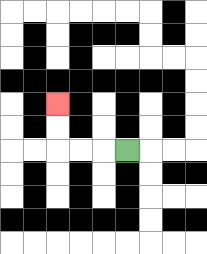{'start': '[5, 6]', 'end': '[2, 4]', 'path_directions': 'L,L,L,U,U', 'path_coordinates': '[[5, 6], [4, 6], [3, 6], [2, 6], [2, 5], [2, 4]]'}